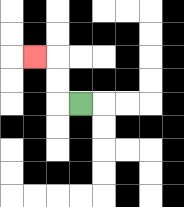{'start': '[3, 4]', 'end': '[1, 2]', 'path_directions': 'L,U,U,L', 'path_coordinates': '[[3, 4], [2, 4], [2, 3], [2, 2], [1, 2]]'}